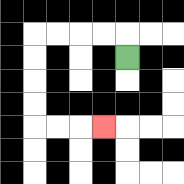{'start': '[5, 2]', 'end': '[4, 5]', 'path_directions': 'U,L,L,L,L,D,D,D,D,R,R,R', 'path_coordinates': '[[5, 2], [5, 1], [4, 1], [3, 1], [2, 1], [1, 1], [1, 2], [1, 3], [1, 4], [1, 5], [2, 5], [3, 5], [4, 5]]'}